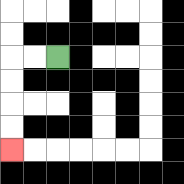{'start': '[2, 2]', 'end': '[0, 6]', 'path_directions': 'L,L,D,D,D,D', 'path_coordinates': '[[2, 2], [1, 2], [0, 2], [0, 3], [0, 4], [0, 5], [0, 6]]'}